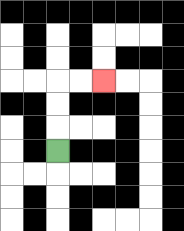{'start': '[2, 6]', 'end': '[4, 3]', 'path_directions': 'U,U,U,R,R', 'path_coordinates': '[[2, 6], [2, 5], [2, 4], [2, 3], [3, 3], [4, 3]]'}